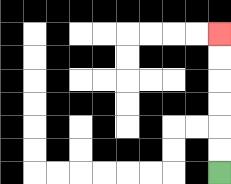{'start': '[9, 7]', 'end': '[9, 1]', 'path_directions': 'U,U,U,U,U,U', 'path_coordinates': '[[9, 7], [9, 6], [9, 5], [9, 4], [9, 3], [9, 2], [9, 1]]'}